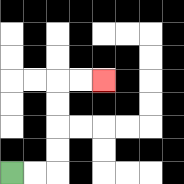{'start': '[0, 7]', 'end': '[4, 3]', 'path_directions': 'R,R,U,U,U,U,R,R', 'path_coordinates': '[[0, 7], [1, 7], [2, 7], [2, 6], [2, 5], [2, 4], [2, 3], [3, 3], [4, 3]]'}